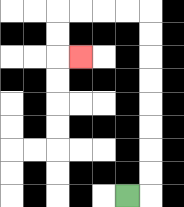{'start': '[5, 8]', 'end': '[3, 2]', 'path_directions': 'R,U,U,U,U,U,U,U,U,L,L,L,L,D,D,R', 'path_coordinates': '[[5, 8], [6, 8], [6, 7], [6, 6], [6, 5], [6, 4], [6, 3], [6, 2], [6, 1], [6, 0], [5, 0], [4, 0], [3, 0], [2, 0], [2, 1], [2, 2], [3, 2]]'}